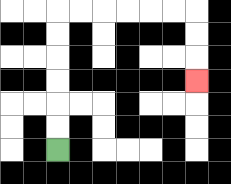{'start': '[2, 6]', 'end': '[8, 3]', 'path_directions': 'U,U,U,U,U,U,R,R,R,R,R,R,D,D,D', 'path_coordinates': '[[2, 6], [2, 5], [2, 4], [2, 3], [2, 2], [2, 1], [2, 0], [3, 0], [4, 0], [5, 0], [6, 0], [7, 0], [8, 0], [8, 1], [8, 2], [8, 3]]'}